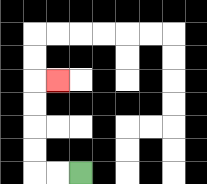{'start': '[3, 7]', 'end': '[2, 3]', 'path_directions': 'L,L,U,U,U,U,R', 'path_coordinates': '[[3, 7], [2, 7], [1, 7], [1, 6], [1, 5], [1, 4], [1, 3], [2, 3]]'}